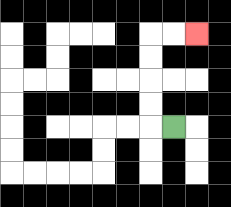{'start': '[7, 5]', 'end': '[8, 1]', 'path_directions': 'L,U,U,U,U,R,R', 'path_coordinates': '[[7, 5], [6, 5], [6, 4], [6, 3], [6, 2], [6, 1], [7, 1], [8, 1]]'}